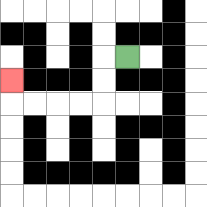{'start': '[5, 2]', 'end': '[0, 3]', 'path_directions': 'L,D,D,L,L,L,L,U', 'path_coordinates': '[[5, 2], [4, 2], [4, 3], [4, 4], [3, 4], [2, 4], [1, 4], [0, 4], [0, 3]]'}